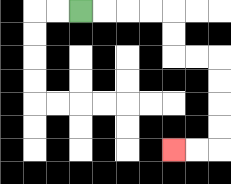{'start': '[3, 0]', 'end': '[7, 6]', 'path_directions': 'R,R,R,R,D,D,R,R,D,D,D,D,L,L', 'path_coordinates': '[[3, 0], [4, 0], [5, 0], [6, 0], [7, 0], [7, 1], [7, 2], [8, 2], [9, 2], [9, 3], [9, 4], [9, 5], [9, 6], [8, 6], [7, 6]]'}